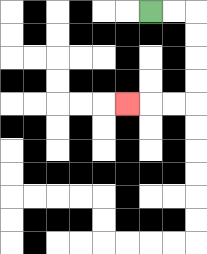{'start': '[6, 0]', 'end': '[5, 4]', 'path_directions': 'R,R,D,D,D,D,L,L,L', 'path_coordinates': '[[6, 0], [7, 0], [8, 0], [8, 1], [8, 2], [8, 3], [8, 4], [7, 4], [6, 4], [5, 4]]'}